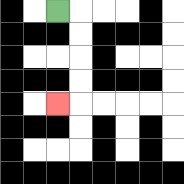{'start': '[2, 0]', 'end': '[2, 4]', 'path_directions': 'R,D,D,D,D,L', 'path_coordinates': '[[2, 0], [3, 0], [3, 1], [3, 2], [3, 3], [3, 4], [2, 4]]'}